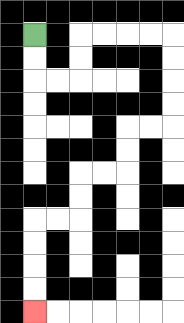{'start': '[1, 1]', 'end': '[1, 13]', 'path_directions': 'D,D,R,R,U,U,R,R,R,R,D,D,D,D,L,L,D,D,L,L,D,D,L,L,D,D,D,D', 'path_coordinates': '[[1, 1], [1, 2], [1, 3], [2, 3], [3, 3], [3, 2], [3, 1], [4, 1], [5, 1], [6, 1], [7, 1], [7, 2], [7, 3], [7, 4], [7, 5], [6, 5], [5, 5], [5, 6], [5, 7], [4, 7], [3, 7], [3, 8], [3, 9], [2, 9], [1, 9], [1, 10], [1, 11], [1, 12], [1, 13]]'}